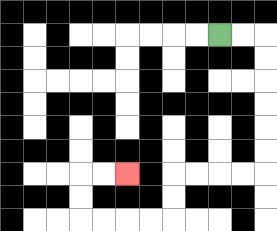{'start': '[9, 1]', 'end': '[5, 7]', 'path_directions': 'R,R,D,D,D,D,D,D,L,L,L,L,D,D,L,L,L,L,U,U,R,R', 'path_coordinates': '[[9, 1], [10, 1], [11, 1], [11, 2], [11, 3], [11, 4], [11, 5], [11, 6], [11, 7], [10, 7], [9, 7], [8, 7], [7, 7], [7, 8], [7, 9], [6, 9], [5, 9], [4, 9], [3, 9], [3, 8], [3, 7], [4, 7], [5, 7]]'}